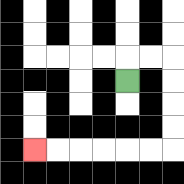{'start': '[5, 3]', 'end': '[1, 6]', 'path_directions': 'U,R,R,D,D,D,D,L,L,L,L,L,L', 'path_coordinates': '[[5, 3], [5, 2], [6, 2], [7, 2], [7, 3], [7, 4], [7, 5], [7, 6], [6, 6], [5, 6], [4, 6], [3, 6], [2, 6], [1, 6]]'}